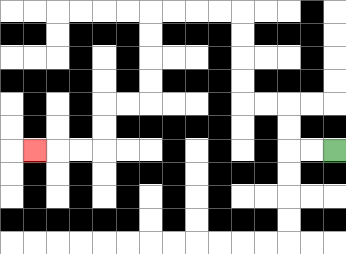{'start': '[14, 6]', 'end': '[1, 6]', 'path_directions': 'L,L,U,U,L,L,U,U,U,U,L,L,L,L,D,D,D,D,L,L,D,D,L,L,L', 'path_coordinates': '[[14, 6], [13, 6], [12, 6], [12, 5], [12, 4], [11, 4], [10, 4], [10, 3], [10, 2], [10, 1], [10, 0], [9, 0], [8, 0], [7, 0], [6, 0], [6, 1], [6, 2], [6, 3], [6, 4], [5, 4], [4, 4], [4, 5], [4, 6], [3, 6], [2, 6], [1, 6]]'}